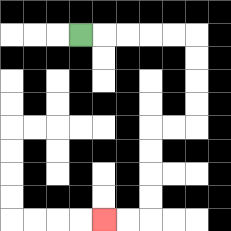{'start': '[3, 1]', 'end': '[4, 9]', 'path_directions': 'R,R,R,R,R,D,D,D,D,L,L,D,D,D,D,L,L', 'path_coordinates': '[[3, 1], [4, 1], [5, 1], [6, 1], [7, 1], [8, 1], [8, 2], [8, 3], [8, 4], [8, 5], [7, 5], [6, 5], [6, 6], [6, 7], [6, 8], [6, 9], [5, 9], [4, 9]]'}